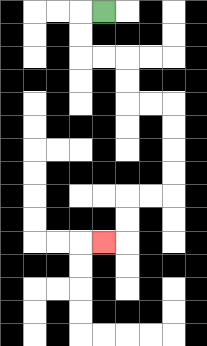{'start': '[4, 0]', 'end': '[4, 10]', 'path_directions': 'L,D,D,R,R,D,D,R,R,D,D,D,D,L,L,D,D,L', 'path_coordinates': '[[4, 0], [3, 0], [3, 1], [3, 2], [4, 2], [5, 2], [5, 3], [5, 4], [6, 4], [7, 4], [7, 5], [7, 6], [7, 7], [7, 8], [6, 8], [5, 8], [5, 9], [5, 10], [4, 10]]'}